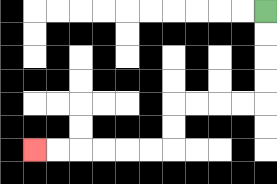{'start': '[11, 0]', 'end': '[1, 6]', 'path_directions': 'D,D,D,D,L,L,L,L,D,D,L,L,L,L,L,L', 'path_coordinates': '[[11, 0], [11, 1], [11, 2], [11, 3], [11, 4], [10, 4], [9, 4], [8, 4], [7, 4], [7, 5], [7, 6], [6, 6], [5, 6], [4, 6], [3, 6], [2, 6], [1, 6]]'}